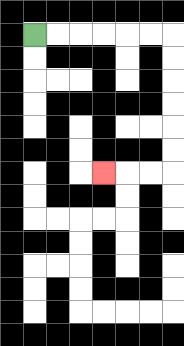{'start': '[1, 1]', 'end': '[4, 7]', 'path_directions': 'R,R,R,R,R,R,D,D,D,D,D,D,L,L,L', 'path_coordinates': '[[1, 1], [2, 1], [3, 1], [4, 1], [5, 1], [6, 1], [7, 1], [7, 2], [7, 3], [7, 4], [7, 5], [7, 6], [7, 7], [6, 7], [5, 7], [4, 7]]'}